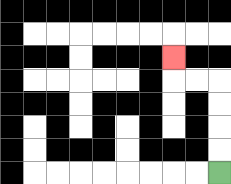{'start': '[9, 7]', 'end': '[7, 2]', 'path_directions': 'U,U,U,U,L,L,U', 'path_coordinates': '[[9, 7], [9, 6], [9, 5], [9, 4], [9, 3], [8, 3], [7, 3], [7, 2]]'}